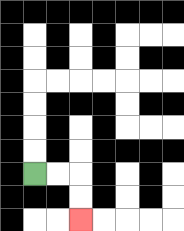{'start': '[1, 7]', 'end': '[3, 9]', 'path_directions': 'R,R,D,D', 'path_coordinates': '[[1, 7], [2, 7], [3, 7], [3, 8], [3, 9]]'}